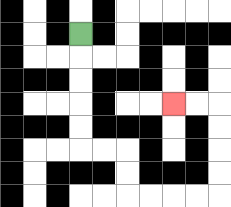{'start': '[3, 1]', 'end': '[7, 4]', 'path_directions': 'D,D,D,D,D,R,R,D,D,R,R,R,R,U,U,U,U,L,L', 'path_coordinates': '[[3, 1], [3, 2], [3, 3], [3, 4], [3, 5], [3, 6], [4, 6], [5, 6], [5, 7], [5, 8], [6, 8], [7, 8], [8, 8], [9, 8], [9, 7], [9, 6], [9, 5], [9, 4], [8, 4], [7, 4]]'}